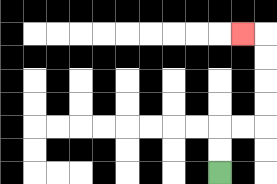{'start': '[9, 7]', 'end': '[10, 1]', 'path_directions': 'U,U,R,R,U,U,U,U,L', 'path_coordinates': '[[9, 7], [9, 6], [9, 5], [10, 5], [11, 5], [11, 4], [11, 3], [11, 2], [11, 1], [10, 1]]'}